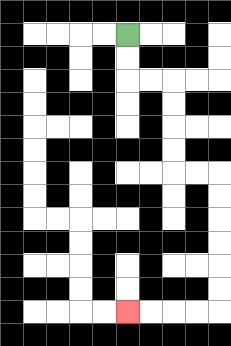{'start': '[5, 1]', 'end': '[5, 13]', 'path_directions': 'D,D,R,R,D,D,D,D,R,R,D,D,D,D,D,D,L,L,L,L', 'path_coordinates': '[[5, 1], [5, 2], [5, 3], [6, 3], [7, 3], [7, 4], [7, 5], [7, 6], [7, 7], [8, 7], [9, 7], [9, 8], [9, 9], [9, 10], [9, 11], [9, 12], [9, 13], [8, 13], [7, 13], [6, 13], [5, 13]]'}